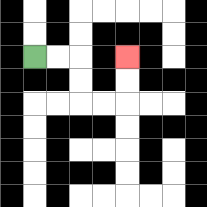{'start': '[1, 2]', 'end': '[5, 2]', 'path_directions': 'R,R,D,D,R,R,U,U', 'path_coordinates': '[[1, 2], [2, 2], [3, 2], [3, 3], [3, 4], [4, 4], [5, 4], [5, 3], [5, 2]]'}